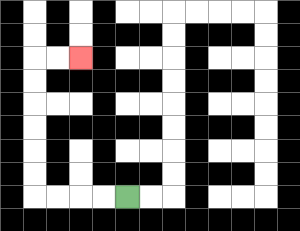{'start': '[5, 8]', 'end': '[3, 2]', 'path_directions': 'L,L,L,L,U,U,U,U,U,U,R,R', 'path_coordinates': '[[5, 8], [4, 8], [3, 8], [2, 8], [1, 8], [1, 7], [1, 6], [1, 5], [1, 4], [1, 3], [1, 2], [2, 2], [3, 2]]'}